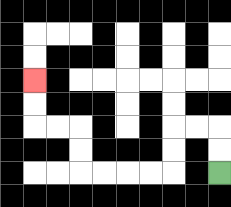{'start': '[9, 7]', 'end': '[1, 3]', 'path_directions': 'U,U,L,L,D,D,L,L,L,L,U,U,L,L,U,U', 'path_coordinates': '[[9, 7], [9, 6], [9, 5], [8, 5], [7, 5], [7, 6], [7, 7], [6, 7], [5, 7], [4, 7], [3, 7], [3, 6], [3, 5], [2, 5], [1, 5], [1, 4], [1, 3]]'}